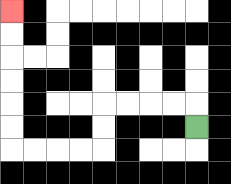{'start': '[8, 5]', 'end': '[0, 0]', 'path_directions': 'U,L,L,L,L,D,D,L,L,L,L,U,U,U,U,U,U', 'path_coordinates': '[[8, 5], [8, 4], [7, 4], [6, 4], [5, 4], [4, 4], [4, 5], [4, 6], [3, 6], [2, 6], [1, 6], [0, 6], [0, 5], [0, 4], [0, 3], [0, 2], [0, 1], [0, 0]]'}